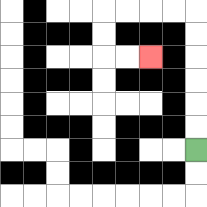{'start': '[8, 6]', 'end': '[6, 2]', 'path_directions': 'U,U,U,U,U,U,L,L,L,L,D,D,R,R', 'path_coordinates': '[[8, 6], [8, 5], [8, 4], [8, 3], [8, 2], [8, 1], [8, 0], [7, 0], [6, 0], [5, 0], [4, 0], [4, 1], [4, 2], [5, 2], [6, 2]]'}